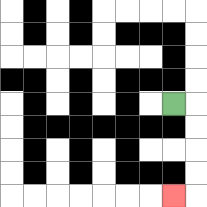{'start': '[7, 4]', 'end': '[7, 8]', 'path_directions': 'R,D,D,D,D,L', 'path_coordinates': '[[7, 4], [8, 4], [8, 5], [8, 6], [8, 7], [8, 8], [7, 8]]'}